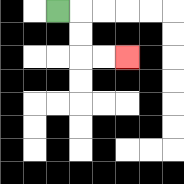{'start': '[2, 0]', 'end': '[5, 2]', 'path_directions': 'R,D,D,R,R', 'path_coordinates': '[[2, 0], [3, 0], [3, 1], [3, 2], [4, 2], [5, 2]]'}